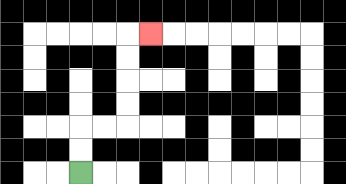{'start': '[3, 7]', 'end': '[6, 1]', 'path_directions': 'U,U,R,R,U,U,U,U,R', 'path_coordinates': '[[3, 7], [3, 6], [3, 5], [4, 5], [5, 5], [5, 4], [5, 3], [5, 2], [5, 1], [6, 1]]'}